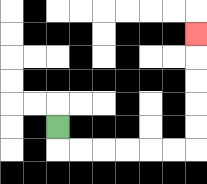{'start': '[2, 5]', 'end': '[8, 1]', 'path_directions': 'D,R,R,R,R,R,R,U,U,U,U,U', 'path_coordinates': '[[2, 5], [2, 6], [3, 6], [4, 6], [5, 6], [6, 6], [7, 6], [8, 6], [8, 5], [8, 4], [8, 3], [8, 2], [8, 1]]'}